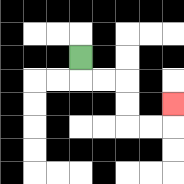{'start': '[3, 2]', 'end': '[7, 4]', 'path_directions': 'D,R,R,D,D,R,R,U', 'path_coordinates': '[[3, 2], [3, 3], [4, 3], [5, 3], [5, 4], [5, 5], [6, 5], [7, 5], [7, 4]]'}